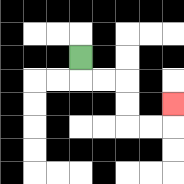{'start': '[3, 2]', 'end': '[7, 4]', 'path_directions': 'D,R,R,D,D,R,R,U', 'path_coordinates': '[[3, 2], [3, 3], [4, 3], [5, 3], [5, 4], [5, 5], [6, 5], [7, 5], [7, 4]]'}